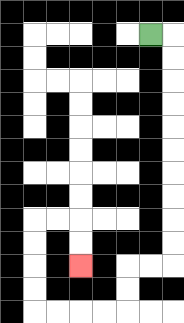{'start': '[6, 1]', 'end': '[3, 11]', 'path_directions': 'R,D,D,D,D,D,D,D,D,D,D,L,L,D,D,L,L,L,L,U,U,U,U,R,R,D,D', 'path_coordinates': '[[6, 1], [7, 1], [7, 2], [7, 3], [7, 4], [7, 5], [7, 6], [7, 7], [7, 8], [7, 9], [7, 10], [7, 11], [6, 11], [5, 11], [5, 12], [5, 13], [4, 13], [3, 13], [2, 13], [1, 13], [1, 12], [1, 11], [1, 10], [1, 9], [2, 9], [3, 9], [3, 10], [3, 11]]'}